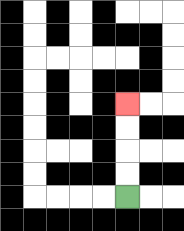{'start': '[5, 8]', 'end': '[5, 4]', 'path_directions': 'U,U,U,U', 'path_coordinates': '[[5, 8], [5, 7], [5, 6], [5, 5], [5, 4]]'}